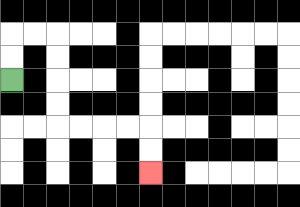{'start': '[0, 3]', 'end': '[6, 7]', 'path_directions': 'U,U,R,R,D,D,D,D,R,R,R,R,D,D', 'path_coordinates': '[[0, 3], [0, 2], [0, 1], [1, 1], [2, 1], [2, 2], [2, 3], [2, 4], [2, 5], [3, 5], [4, 5], [5, 5], [6, 5], [6, 6], [6, 7]]'}